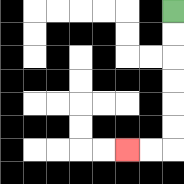{'start': '[7, 0]', 'end': '[5, 6]', 'path_directions': 'D,D,D,D,D,D,L,L', 'path_coordinates': '[[7, 0], [7, 1], [7, 2], [7, 3], [7, 4], [7, 5], [7, 6], [6, 6], [5, 6]]'}